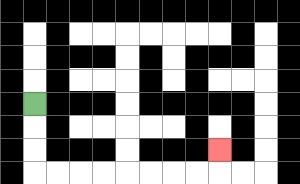{'start': '[1, 4]', 'end': '[9, 6]', 'path_directions': 'D,D,D,R,R,R,R,R,R,R,R,U', 'path_coordinates': '[[1, 4], [1, 5], [1, 6], [1, 7], [2, 7], [3, 7], [4, 7], [5, 7], [6, 7], [7, 7], [8, 7], [9, 7], [9, 6]]'}